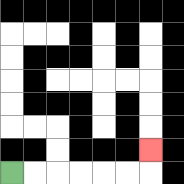{'start': '[0, 7]', 'end': '[6, 6]', 'path_directions': 'R,R,R,R,R,R,U', 'path_coordinates': '[[0, 7], [1, 7], [2, 7], [3, 7], [4, 7], [5, 7], [6, 7], [6, 6]]'}